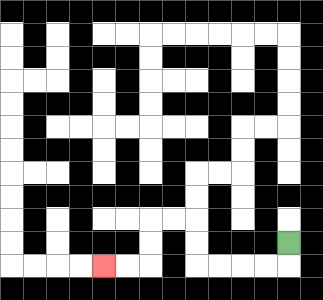{'start': '[12, 10]', 'end': '[4, 11]', 'path_directions': 'D,L,L,L,L,U,U,L,L,D,D,L,L', 'path_coordinates': '[[12, 10], [12, 11], [11, 11], [10, 11], [9, 11], [8, 11], [8, 10], [8, 9], [7, 9], [6, 9], [6, 10], [6, 11], [5, 11], [4, 11]]'}